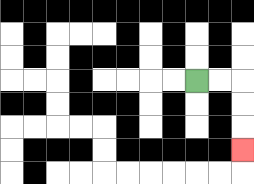{'start': '[8, 3]', 'end': '[10, 6]', 'path_directions': 'R,R,D,D,D', 'path_coordinates': '[[8, 3], [9, 3], [10, 3], [10, 4], [10, 5], [10, 6]]'}